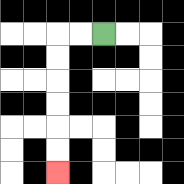{'start': '[4, 1]', 'end': '[2, 7]', 'path_directions': 'L,L,D,D,D,D,D,D', 'path_coordinates': '[[4, 1], [3, 1], [2, 1], [2, 2], [2, 3], [2, 4], [2, 5], [2, 6], [2, 7]]'}